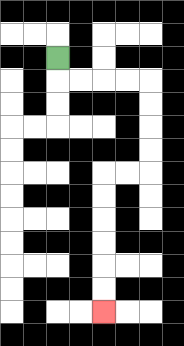{'start': '[2, 2]', 'end': '[4, 13]', 'path_directions': 'D,R,R,R,R,D,D,D,D,L,L,D,D,D,D,D,D', 'path_coordinates': '[[2, 2], [2, 3], [3, 3], [4, 3], [5, 3], [6, 3], [6, 4], [6, 5], [6, 6], [6, 7], [5, 7], [4, 7], [4, 8], [4, 9], [4, 10], [4, 11], [4, 12], [4, 13]]'}